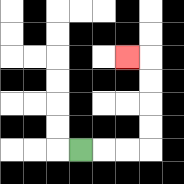{'start': '[3, 6]', 'end': '[5, 2]', 'path_directions': 'R,R,R,U,U,U,U,L', 'path_coordinates': '[[3, 6], [4, 6], [5, 6], [6, 6], [6, 5], [6, 4], [6, 3], [6, 2], [5, 2]]'}